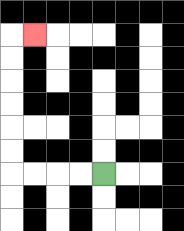{'start': '[4, 7]', 'end': '[1, 1]', 'path_directions': 'L,L,L,L,U,U,U,U,U,U,R', 'path_coordinates': '[[4, 7], [3, 7], [2, 7], [1, 7], [0, 7], [0, 6], [0, 5], [0, 4], [0, 3], [0, 2], [0, 1], [1, 1]]'}